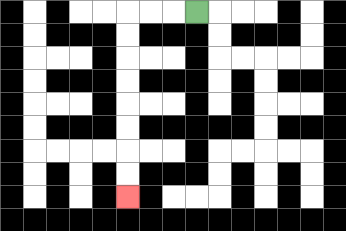{'start': '[8, 0]', 'end': '[5, 8]', 'path_directions': 'L,L,L,D,D,D,D,D,D,D,D', 'path_coordinates': '[[8, 0], [7, 0], [6, 0], [5, 0], [5, 1], [5, 2], [5, 3], [5, 4], [5, 5], [5, 6], [5, 7], [5, 8]]'}